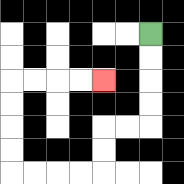{'start': '[6, 1]', 'end': '[4, 3]', 'path_directions': 'D,D,D,D,L,L,D,D,L,L,L,L,U,U,U,U,R,R,R,R', 'path_coordinates': '[[6, 1], [6, 2], [6, 3], [6, 4], [6, 5], [5, 5], [4, 5], [4, 6], [4, 7], [3, 7], [2, 7], [1, 7], [0, 7], [0, 6], [0, 5], [0, 4], [0, 3], [1, 3], [2, 3], [3, 3], [4, 3]]'}